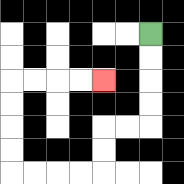{'start': '[6, 1]', 'end': '[4, 3]', 'path_directions': 'D,D,D,D,L,L,D,D,L,L,L,L,U,U,U,U,R,R,R,R', 'path_coordinates': '[[6, 1], [6, 2], [6, 3], [6, 4], [6, 5], [5, 5], [4, 5], [4, 6], [4, 7], [3, 7], [2, 7], [1, 7], [0, 7], [0, 6], [0, 5], [0, 4], [0, 3], [1, 3], [2, 3], [3, 3], [4, 3]]'}